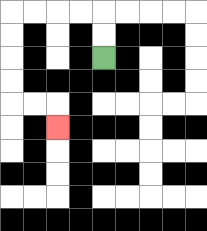{'start': '[4, 2]', 'end': '[2, 5]', 'path_directions': 'U,U,L,L,L,L,D,D,D,D,R,R,D', 'path_coordinates': '[[4, 2], [4, 1], [4, 0], [3, 0], [2, 0], [1, 0], [0, 0], [0, 1], [0, 2], [0, 3], [0, 4], [1, 4], [2, 4], [2, 5]]'}